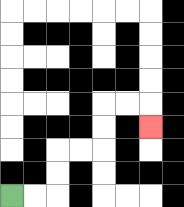{'start': '[0, 8]', 'end': '[6, 5]', 'path_directions': 'R,R,U,U,R,R,U,U,R,R,D', 'path_coordinates': '[[0, 8], [1, 8], [2, 8], [2, 7], [2, 6], [3, 6], [4, 6], [4, 5], [4, 4], [5, 4], [6, 4], [6, 5]]'}